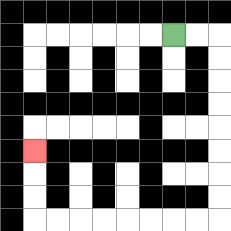{'start': '[7, 1]', 'end': '[1, 6]', 'path_directions': 'R,R,D,D,D,D,D,D,D,D,L,L,L,L,L,L,L,L,U,U,U', 'path_coordinates': '[[7, 1], [8, 1], [9, 1], [9, 2], [9, 3], [9, 4], [9, 5], [9, 6], [9, 7], [9, 8], [9, 9], [8, 9], [7, 9], [6, 9], [5, 9], [4, 9], [3, 9], [2, 9], [1, 9], [1, 8], [1, 7], [1, 6]]'}